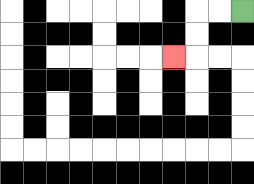{'start': '[10, 0]', 'end': '[7, 2]', 'path_directions': 'L,L,D,D,L', 'path_coordinates': '[[10, 0], [9, 0], [8, 0], [8, 1], [8, 2], [7, 2]]'}